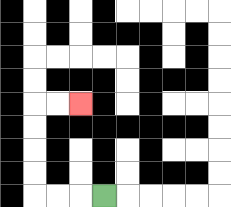{'start': '[4, 8]', 'end': '[3, 4]', 'path_directions': 'L,L,L,U,U,U,U,R,R', 'path_coordinates': '[[4, 8], [3, 8], [2, 8], [1, 8], [1, 7], [1, 6], [1, 5], [1, 4], [2, 4], [3, 4]]'}